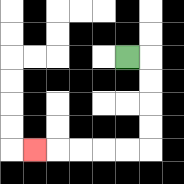{'start': '[5, 2]', 'end': '[1, 6]', 'path_directions': 'R,D,D,D,D,L,L,L,L,L', 'path_coordinates': '[[5, 2], [6, 2], [6, 3], [6, 4], [6, 5], [6, 6], [5, 6], [4, 6], [3, 6], [2, 6], [1, 6]]'}